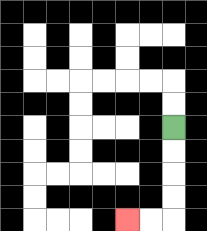{'start': '[7, 5]', 'end': '[5, 9]', 'path_directions': 'D,D,D,D,L,L', 'path_coordinates': '[[7, 5], [7, 6], [7, 7], [7, 8], [7, 9], [6, 9], [5, 9]]'}